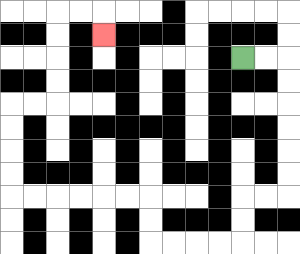{'start': '[10, 2]', 'end': '[4, 1]', 'path_directions': 'R,R,D,D,D,D,D,D,L,L,D,D,L,L,L,L,U,U,L,L,L,L,L,L,U,U,U,U,R,R,U,U,U,U,R,R,D', 'path_coordinates': '[[10, 2], [11, 2], [12, 2], [12, 3], [12, 4], [12, 5], [12, 6], [12, 7], [12, 8], [11, 8], [10, 8], [10, 9], [10, 10], [9, 10], [8, 10], [7, 10], [6, 10], [6, 9], [6, 8], [5, 8], [4, 8], [3, 8], [2, 8], [1, 8], [0, 8], [0, 7], [0, 6], [0, 5], [0, 4], [1, 4], [2, 4], [2, 3], [2, 2], [2, 1], [2, 0], [3, 0], [4, 0], [4, 1]]'}